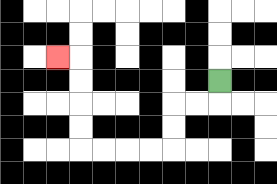{'start': '[9, 3]', 'end': '[2, 2]', 'path_directions': 'D,L,L,D,D,L,L,L,L,U,U,U,U,L', 'path_coordinates': '[[9, 3], [9, 4], [8, 4], [7, 4], [7, 5], [7, 6], [6, 6], [5, 6], [4, 6], [3, 6], [3, 5], [3, 4], [3, 3], [3, 2], [2, 2]]'}